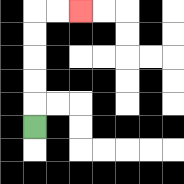{'start': '[1, 5]', 'end': '[3, 0]', 'path_directions': 'U,U,U,U,U,R,R', 'path_coordinates': '[[1, 5], [1, 4], [1, 3], [1, 2], [1, 1], [1, 0], [2, 0], [3, 0]]'}